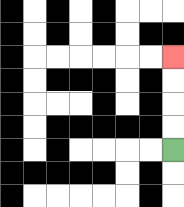{'start': '[7, 6]', 'end': '[7, 2]', 'path_directions': 'U,U,U,U', 'path_coordinates': '[[7, 6], [7, 5], [7, 4], [7, 3], [7, 2]]'}